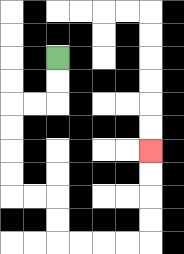{'start': '[2, 2]', 'end': '[6, 6]', 'path_directions': 'D,D,L,L,D,D,D,D,R,R,D,D,R,R,R,R,U,U,U,U', 'path_coordinates': '[[2, 2], [2, 3], [2, 4], [1, 4], [0, 4], [0, 5], [0, 6], [0, 7], [0, 8], [1, 8], [2, 8], [2, 9], [2, 10], [3, 10], [4, 10], [5, 10], [6, 10], [6, 9], [6, 8], [6, 7], [6, 6]]'}